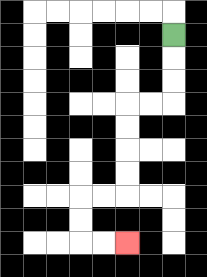{'start': '[7, 1]', 'end': '[5, 10]', 'path_directions': 'D,D,D,L,L,D,D,D,D,L,L,D,D,R,R', 'path_coordinates': '[[7, 1], [7, 2], [7, 3], [7, 4], [6, 4], [5, 4], [5, 5], [5, 6], [5, 7], [5, 8], [4, 8], [3, 8], [3, 9], [3, 10], [4, 10], [5, 10]]'}